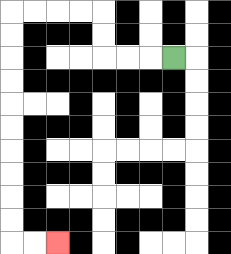{'start': '[7, 2]', 'end': '[2, 10]', 'path_directions': 'L,L,L,U,U,L,L,L,L,D,D,D,D,D,D,D,D,D,D,R,R', 'path_coordinates': '[[7, 2], [6, 2], [5, 2], [4, 2], [4, 1], [4, 0], [3, 0], [2, 0], [1, 0], [0, 0], [0, 1], [0, 2], [0, 3], [0, 4], [0, 5], [0, 6], [0, 7], [0, 8], [0, 9], [0, 10], [1, 10], [2, 10]]'}